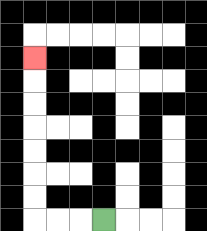{'start': '[4, 9]', 'end': '[1, 2]', 'path_directions': 'L,L,L,U,U,U,U,U,U,U', 'path_coordinates': '[[4, 9], [3, 9], [2, 9], [1, 9], [1, 8], [1, 7], [1, 6], [1, 5], [1, 4], [1, 3], [1, 2]]'}